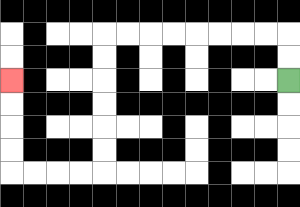{'start': '[12, 3]', 'end': '[0, 3]', 'path_directions': 'U,U,L,L,L,L,L,L,L,L,D,D,D,D,D,D,L,L,L,L,U,U,U,U', 'path_coordinates': '[[12, 3], [12, 2], [12, 1], [11, 1], [10, 1], [9, 1], [8, 1], [7, 1], [6, 1], [5, 1], [4, 1], [4, 2], [4, 3], [4, 4], [4, 5], [4, 6], [4, 7], [3, 7], [2, 7], [1, 7], [0, 7], [0, 6], [0, 5], [0, 4], [0, 3]]'}